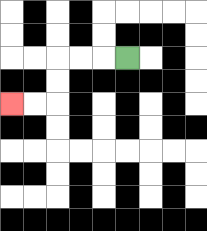{'start': '[5, 2]', 'end': '[0, 4]', 'path_directions': 'L,L,L,D,D,L,L', 'path_coordinates': '[[5, 2], [4, 2], [3, 2], [2, 2], [2, 3], [2, 4], [1, 4], [0, 4]]'}